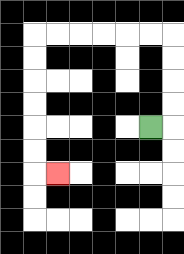{'start': '[6, 5]', 'end': '[2, 7]', 'path_directions': 'R,U,U,U,U,L,L,L,L,L,L,D,D,D,D,D,D,R', 'path_coordinates': '[[6, 5], [7, 5], [7, 4], [7, 3], [7, 2], [7, 1], [6, 1], [5, 1], [4, 1], [3, 1], [2, 1], [1, 1], [1, 2], [1, 3], [1, 4], [1, 5], [1, 6], [1, 7], [2, 7]]'}